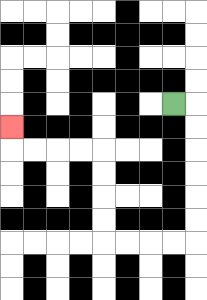{'start': '[7, 4]', 'end': '[0, 5]', 'path_directions': 'R,D,D,D,D,D,D,L,L,L,L,U,U,U,U,L,L,L,L,U', 'path_coordinates': '[[7, 4], [8, 4], [8, 5], [8, 6], [8, 7], [8, 8], [8, 9], [8, 10], [7, 10], [6, 10], [5, 10], [4, 10], [4, 9], [4, 8], [4, 7], [4, 6], [3, 6], [2, 6], [1, 6], [0, 6], [0, 5]]'}